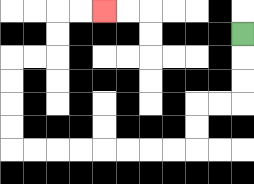{'start': '[10, 1]', 'end': '[4, 0]', 'path_directions': 'D,D,D,L,L,D,D,L,L,L,L,L,L,L,L,U,U,U,U,R,R,U,U,R,R', 'path_coordinates': '[[10, 1], [10, 2], [10, 3], [10, 4], [9, 4], [8, 4], [8, 5], [8, 6], [7, 6], [6, 6], [5, 6], [4, 6], [3, 6], [2, 6], [1, 6], [0, 6], [0, 5], [0, 4], [0, 3], [0, 2], [1, 2], [2, 2], [2, 1], [2, 0], [3, 0], [4, 0]]'}